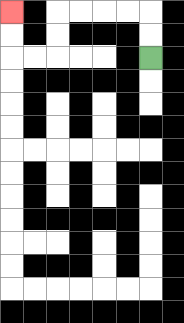{'start': '[6, 2]', 'end': '[0, 0]', 'path_directions': 'U,U,L,L,L,L,D,D,L,L,U,U', 'path_coordinates': '[[6, 2], [6, 1], [6, 0], [5, 0], [4, 0], [3, 0], [2, 0], [2, 1], [2, 2], [1, 2], [0, 2], [0, 1], [0, 0]]'}